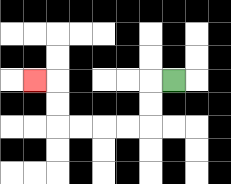{'start': '[7, 3]', 'end': '[1, 3]', 'path_directions': 'L,D,D,L,L,L,L,U,U,L', 'path_coordinates': '[[7, 3], [6, 3], [6, 4], [6, 5], [5, 5], [4, 5], [3, 5], [2, 5], [2, 4], [2, 3], [1, 3]]'}